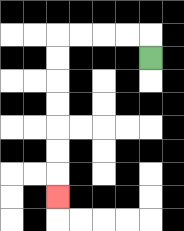{'start': '[6, 2]', 'end': '[2, 8]', 'path_directions': 'U,L,L,L,L,D,D,D,D,D,D,D', 'path_coordinates': '[[6, 2], [6, 1], [5, 1], [4, 1], [3, 1], [2, 1], [2, 2], [2, 3], [2, 4], [2, 5], [2, 6], [2, 7], [2, 8]]'}